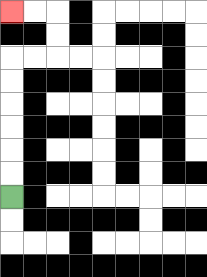{'start': '[0, 8]', 'end': '[0, 0]', 'path_directions': 'U,U,U,U,U,U,R,R,U,U,L,L', 'path_coordinates': '[[0, 8], [0, 7], [0, 6], [0, 5], [0, 4], [0, 3], [0, 2], [1, 2], [2, 2], [2, 1], [2, 0], [1, 0], [0, 0]]'}